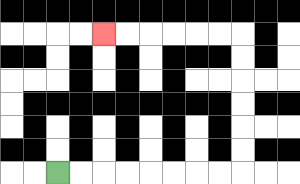{'start': '[2, 7]', 'end': '[4, 1]', 'path_directions': 'R,R,R,R,R,R,R,R,U,U,U,U,U,U,L,L,L,L,L,L', 'path_coordinates': '[[2, 7], [3, 7], [4, 7], [5, 7], [6, 7], [7, 7], [8, 7], [9, 7], [10, 7], [10, 6], [10, 5], [10, 4], [10, 3], [10, 2], [10, 1], [9, 1], [8, 1], [7, 1], [6, 1], [5, 1], [4, 1]]'}